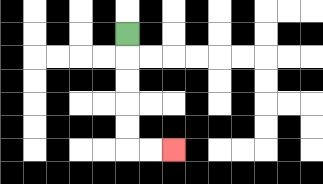{'start': '[5, 1]', 'end': '[7, 6]', 'path_directions': 'D,D,D,D,D,R,R', 'path_coordinates': '[[5, 1], [5, 2], [5, 3], [5, 4], [5, 5], [5, 6], [6, 6], [7, 6]]'}